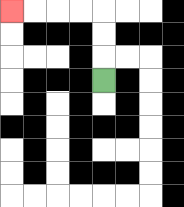{'start': '[4, 3]', 'end': '[0, 0]', 'path_directions': 'U,U,U,L,L,L,L', 'path_coordinates': '[[4, 3], [4, 2], [4, 1], [4, 0], [3, 0], [2, 0], [1, 0], [0, 0]]'}